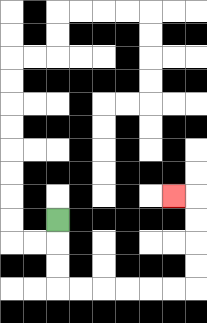{'start': '[2, 9]', 'end': '[7, 8]', 'path_directions': 'D,D,D,R,R,R,R,R,R,U,U,U,U,L', 'path_coordinates': '[[2, 9], [2, 10], [2, 11], [2, 12], [3, 12], [4, 12], [5, 12], [6, 12], [7, 12], [8, 12], [8, 11], [8, 10], [8, 9], [8, 8], [7, 8]]'}